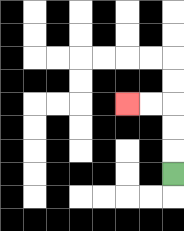{'start': '[7, 7]', 'end': '[5, 4]', 'path_directions': 'U,U,U,L,L', 'path_coordinates': '[[7, 7], [7, 6], [7, 5], [7, 4], [6, 4], [5, 4]]'}